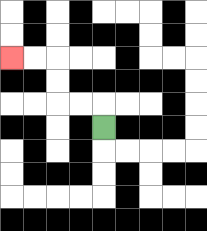{'start': '[4, 5]', 'end': '[0, 2]', 'path_directions': 'U,L,L,U,U,L,L', 'path_coordinates': '[[4, 5], [4, 4], [3, 4], [2, 4], [2, 3], [2, 2], [1, 2], [0, 2]]'}